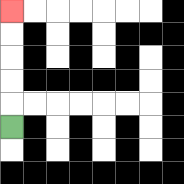{'start': '[0, 5]', 'end': '[0, 0]', 'path_directions': 'U,U,U,U,U', 'path_coordinates': '[[0, 5], [0, 4], [0, 3], [0, 2], [0, 1], [0, 0]]'}